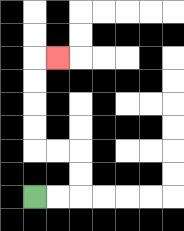{'start': '[1, 8]', 'end': '[2, 2]', 'path_directions': 'R,R,U,U,L,L,U,U,U,U,R', 'path_coordinates': '[[1, 8], [2, 8], [3, 8], [3, 7], [3, 6], [2, 6], [1, 6], [1, 5], [1, 4], [1, 3], [1, 2], [2, 2]]'}